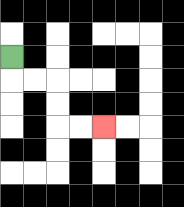{'start': '[0, 2]', 'end': '[4, 5]', 'path_directions': 'D,R,R,D,D,R,R', 'path_coordinates': '[[0, 2], [0, 3], [1, 3], [2, 3], [2, 4], [2, 5], [3, 5], [4, 5]]'}